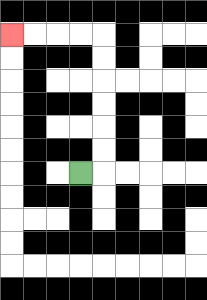{'start': '[3, 7]', 'end': '[0, 1]', 'path_directions': 'R,U,U,U,U,U,U,L,L,L,L', 'path_coordinates': '[[3, 7], [4, 7], [4, 6], [4, 5], [4, 4], [4, 3], [4, 2], [4, 1], [3, 1], [2, 1], [1, 1], [0, 1]]'}